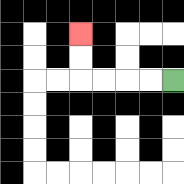{'start': '[7, 3]', 'end': '[3, 1]', 'path_directions': 'L,L,L,L,U,U', 'path_coordinates': '[[7, 3], [6, 3], [5, 3], [4, 3], [3, 3], [3, 2], [3, 1]]'}